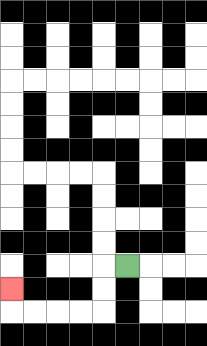{'start': '[5, 11]', 'end': '[0, 12]', 'path_directions': 'L,D,D,L,L,L,L,U', 'path_coordinates': '[[5, 11], [4, 11], [4, 12], [4, 13], [3, 13], [2, 13], [1, 13], [0, 13], [0, 12]]'}